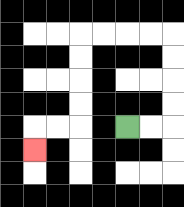{'start': '[5, 5]', 'end': '[1, 6]', 'path_directions': 'R,R,U,U,U,U,L,L,L,L,D,D,D,D,L,L,D', 'path_coordinates': '[[5, 5], [6, 5], [7, 5], [7, 4], [7, 3], [7, 2], [7, 1], [6, 1], [5, 1], [4, 1], [3, 1], [3, 2], [3, 3], [3, 4], [3, 5], [2, 5], [1, 5], [1, 6]]'}